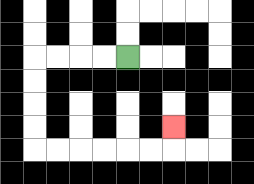{'start': '[5, 2]', 'end': '[7, 5]', 'path_directions': 'L,L,L,L,D,D,D,D,R,R,R,R,R,R,U', 'path_coordinates': '[[5, 2], [4, 2], [3, 2], [2, 2], [1, 2], [1, 3], [1, 4], [1, 5], [1, 6], [2, 6], [3, 6], [4, 6], [5, 6], [6, 6], [7, 6], [7, 5]]'}